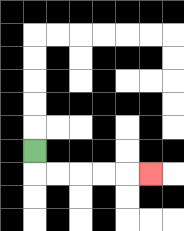{'start': '[1, 6]', 'end': '[6, 7]', 'path_directions': 'D,R,R,R,R,R', 'path_coordinates': '[[1, 6], [1, 7], [2, 7], [3, 7], [4, 7], [5, 7], [6, 7]]'}